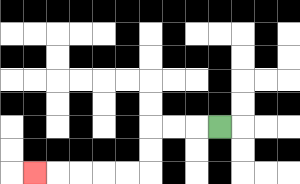{'start': '[9, 5]', 'end': '[1, 7]', 'path_directions': 'L,L,L,D,D,L,L,L,L,L', 'path_coordinates': '[[9, 5], [8, 5], [7, 5], [6, 5], [6, 6], [6, 7], [5, 7], [4, 7], [3, 7], [2, 7], [1, 7]]'}